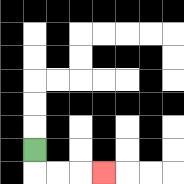{'start': '[1, 6]', 'end': '[4, 7]', 'path_directions': 'D,R,R,R', 'path_coordinates': '[[1, 6], [1, 7], [2, 7], [3, 7], [4, 7]]'}